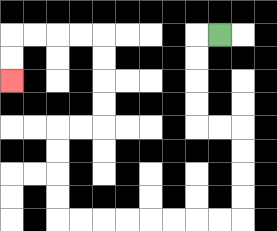{'start': '[9, 1]', 'end': '[0, 3]', 'path_directions': 'L,D,D,D,D,R,R,D,D,D,D,L,L,L,L,L,L,L,L,U,U,U,U,R,R,U,U,U,U,L,L,L,L,D,D', 'path_coordinates': '[[9, 1], [8, 1], [8, 2], [8, 3], [8, 4], [8, 5], [9, 5], [10, 5], [10, 6], [10, 7], [10, 8], [10, 9], [9, 9], [8, 9], [7, 9], [6, 9], [5, 9], [4, 9], [3, 9], [2, 9], [2, 8], [2, 7], [2, 6], [2, 5], [3, 5], [4, 5], [4, 4], [4, 3], [4, 2], [4, 1], [3, 1], [2, 1], [1, 1], [0, 1], [0, 2], [0, 3]]'}